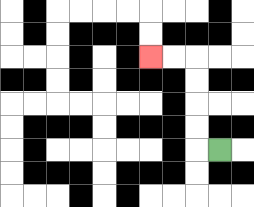{'start': '[9, 6]', 'end': '[6, 2]', 'path_directions': 'L,U,U,U,U,L,L', 'path_coordinates': '[[9, 6], [8, 6], [8, 5], [8, 4], [8, 3], [8, 2], [7, 2], [6, 2]]'}